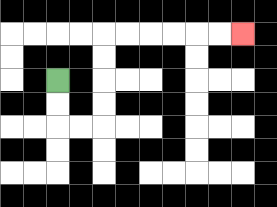{'start': '[2, 3]', 'end': '[10, 1]', 'path_directions': 'D,D,R,R,U,U,U,U,R,R,R,R,R,R', 'path_coordinates': '[[2, 3], [2, 4], [2, 5], [3, 5], [4, 5], [4, 4], [4, 3], [4, 2], [4, 1], [5, 1], [6, 1], [7, 1], [8, 1], [9, 1], [10, 1]]'}